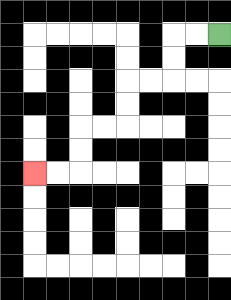{'start': '[9, 1]', 'end': '[1, 7]', 'path_directions': 'L,L,D,D,L,L,D,D,L,L,D,D,L,L', 'path_coordinates': '[[9, 1], [8, 1], [7, 1], [7, 2], [7, 3], [6, 3], [5, 3], [5, 4], [5, 5], [4, 5], [3, 5], [3, 6], [3, 7], [2, 7], [1, 7]]'}